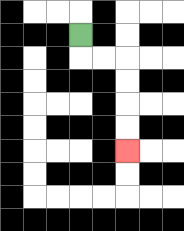{'start': '[3, 1]', 'end': '[5, 6]', 'path_directions': 'D,R,R,D,D,D,D', 'path_coordinates': '[[3, 1], [3, 2], [4, 2], [5, 2], [5, 3], [5, 4], [5, 5], [5, 6]]'}